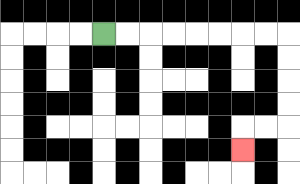{'start': '[4, 1]', 'end': '[10, 6]', 'path_directions': 'R,R,R,R,R,R,R,R,D,D,D,D,L,L,D', 'path_coordinates': '[[4, 1], [5, 1], [6, 1], [7, 1], [8, 1], [9, 1], [10, 1], [11, 1], [12, 1], [12, 2], [12, 3], [12, 4], [12, 5], [11, 5], [10, 5], [10, 6]]'}